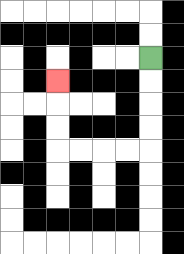{'start': '[6, 2]', 'end': '[2, 3]', 'path_directions': 'D,D,D,D,L,L,L,L,U,U,U', 'path_coordinates': '[[6, 2], [6, 3], [6, 4], [6, 5], [6, 6], [5, 6], [4, 6], [3, 6], [2, 6], [2, 5], [2, 4], [2, 3]]'}